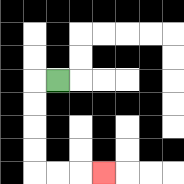{'start': '[2, 3]', 'end': '[4, 7]', 'path_directions': 'L,D,D,D,D,R,R,R', 'path_coordinates': '[[2, 3], [1, 3], [1, 4], [1, 5], [1, 6], [1, 7], [2, 7], [3, 7], [4, 7]]'}